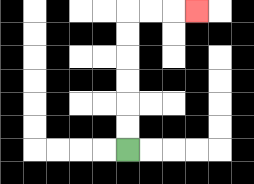{'start': '[5, 6]', 'end': '[8, 0]', 'path_directions': 'U,U,U,U,U,U,R,R,R', 'path_coordinates': '[[5, 6], [5, 5], [5, 4], [5, 3], [5, 2], [5, 1], [5, 0], [6, 0], [7, 0], [8, 0]]'}